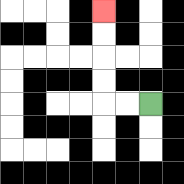{'start': '[6, 4]', 'end': '[4, 0]', 'path_directions': 'L,L,U,U,U,U', 'path_coordinates': '[[6, 4], [5, 4], [4, 4], [4, 3], [4, 2], [4, 1], [4, 0]]'}